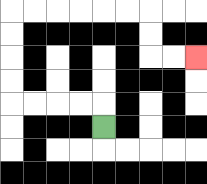{'start': '[4, 5]', 'end': '[8, 2]', 'path_directions': 'U,L,L,L,L,U,U,U,U,R,R,R,R,R,R,D,D,R,R', 'path_coordinates': '[[4, 5], [4, 4], [3, 4], [2, 4], [1, 4], [0, 4], [0, 3], [0, 2], [0, 1], [0, 0], [1, 0], [2, 0], [3, 0], [4, 0], [5, 0], [6, 0], [6, 1], [6, 2], [7, 2], [8, 2]]'}